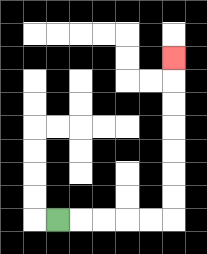{'start': '[2, 9]', 'end': '[7, 2]', 'path_directions': 'R,R,R,R,R,U,U,U,U,U,U,U', 'path_coordinates': '[[2, 9], [3, 9], [4, 9], [5, 9], [6, 9], [7, 9], [7, 8], [7, 7], [7, 6], [7, 5], [7, 4], [7, 3], [7, 2]]'}